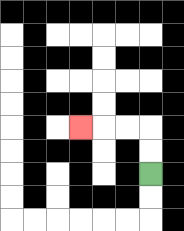{'start': '[6, 7]', 'end': '[3, 5]', 'path_directions': 'U,U,L,L,L', 'path_coordinates': '[[6, 7], [6, 6], [6, 5], [5, 5], [4, 5], [3, 5]]'}